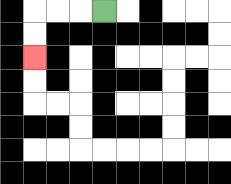{'start': '[4, 0]', 'end': '[1, 2]', 'path_directions': 'L,L,L,D,D', 'path_coordinates': '[[4, 0], [3, 0], [2, 0], [1, 0], [1, 1], [1, 2]]'}